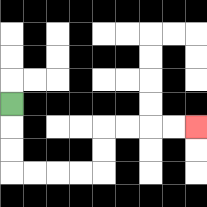{'start': '[0, 4]', 'end': '[8, 5]', 'path_directions': 'D,D,D,R,R,R,R,U,U,R,R,R,R', 'path_coordinates': '[[0, 4], [0, 5], [0, 6], [0, 7], [1, 7], [2, 7], [3, 7], [4, 7], [4, 6], [4, 5], [5, 5], [6, 5], [7, 5], [8, 5]]'}